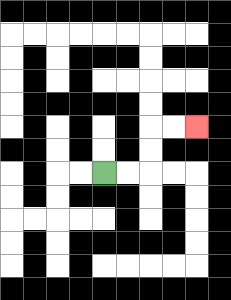{'start': '[4, 7]', 'end': '[8, 5]', 'path_directions': 'R,R,U,U,R,R', 'path_coordinates': '[[4, 7], [5, 7], [6, 7], [6, 6], [6, 5], [7, 5], [8, 5]]'}